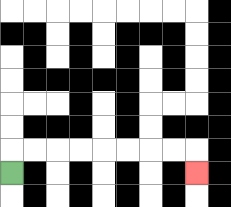{'start': '[0, 7]', 'end': '[8, 7]', 'path_directions': 'U,R,R,R,R,R,R,R,R,D', 'path_coordinates': '[[0, 7], [0, 6], [1, 6], [2, 6], [3, 6], [4, 6], [5, 6], [6, 6], [7, 6], [8, 6], [8, 7]]'}